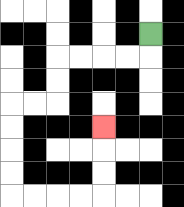{'start': '[6, 1]', 'end': '[4, 5]', 'path_directions': 'D,L,L,L,L,D,D,L,L,D,D,D,D,R,R,R,R,U,U,U', 'path_coordinates': '[[6, 1], [6, 2], [5, 2], [4, 2], [3, 2], [2, 2], [2, 3], [2, 4], [1, 4], [0, 4], [0, 5], [0, 6], [0, 7], [0, 8], [1, 8], [2, 8], [3, 8], [4, 8], [4, 7], [4, 6], [4, 5]]'}